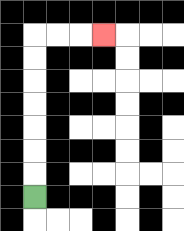{'start': '[1, 8]', 'end': '[4, 1]', 'path_directions': 'U,U,U,U,U,U,U,R,R,R', 'path_coordinates': '[[1, 8], [1, 7], [1, 6], [1, 5], [1, 4], [1, 3], [1, 2], [1, 1], [2, 1], [3, 1], [4, 1]]'}